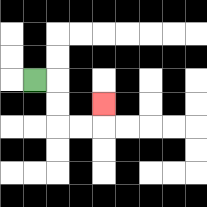{'start': '[1, 3]', 'end': '[4, 4]', 'path_directions': 'R,D,D,R,R,U', 'path_coordinates': '[[1, 3], [2, 3], [2, 4], [2, 5], [3, 5], [4, 5], [4, 4]]'}